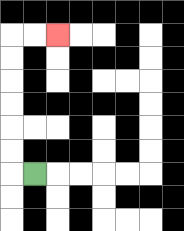{'start': '[1, 7]', 'end': '[2, 1]', 'path_directions': 'L,U,U,U,U,U,U,R,R', 'path_coordinates': '[[1, 7], [0, 7], [0, 6], [0, 5], [0, 4], [0, 3], [0, 2], [0, 1], [1, 1], [2, 1]]'}